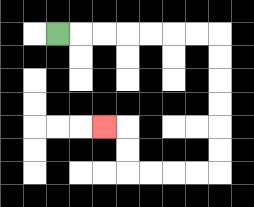{'start': '[2, 1]', 'end': '[4, 5]', 'path_directions': 'R,R,R,R,R,R,R,D,D,D,D,D,D,L,L,L,L,U,U,L', 'path_coordinates': '[[2, 1], [3, 1], [4, 1], [5, 1], [6, 1], [7, 1], [8, 1], [9, 1], [9, 2], [9, 3], [9, 4], [9, 5], [9, 6], [9, 7], [8, 7], [7, 7], [6, 7], [5, 7], [5, 6], [5, 5], [4, 5]]'}